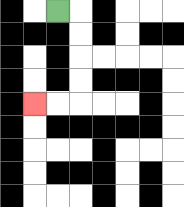{'start': '[2, 0]', 'end': '[1, 4]', 'path_directions': 'R,D,D,D,D,L,L', 'path_coordinates': '[[2, 0], [3, 0], [3, 1], [3, 2], [3, 3], [3, 4], [2, 4], [1, 4]]'}